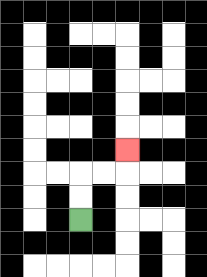{'start': '[3, 9]', 'end': '[5, 6]', 'path_directions': 'U,U,R,R,U', 'path_coordinates': '[[3, 9], [3, 8], [3, 7], [4, 7], [5, 7], [5, 6]]'}